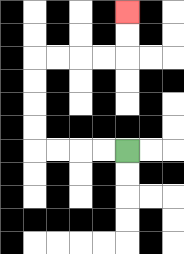{'start': '[5, 6]', 'end': '[5, 0]', 'path_directions': 'L,L,L,L,U,U,U,U,R,R,R,R,U,U', 'path_coordinates': '[[5, 6], [4, 6], [3, 6], [2, 6], [1, 6], [1, 5], [1, 4], [1, 3], [1, 2], [2, 2], [3, 2], [4, 2], [5, 2], [5, 1], [5, 0]]'}